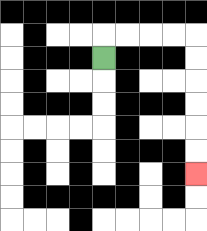{'start': '[4, 2]', 'end': '[8, 7]', 'path_directions': 'U,R,R,R,R,D,D,D,D,D,D', 'path_coordinates': '[[4, 2], [4, 1], [5, 1], [6, 1], [7, 1], [8, 1], [8, 2], [8, 3], [8, 4], [8, 5], [8, 6], [8, 7]]'}